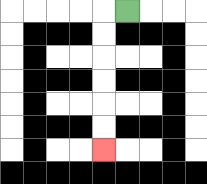{'start': '[5, 0]', 'end': '[4, 6]', 'path_directions': 'L,D,D,D,D,D,D', 'path_coordinates': '[[5, 0], [4, 0], [4, 1], [4, 2], [4, 3], [4, 4], [4, 5], [4, 6]]'}